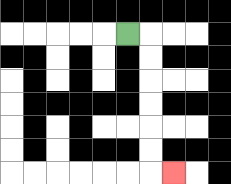{'start': '[5, 1]', 'end': '[7, 7]', 'path_directions': 'R,D,D,D,D,D,D,R', 'path_coordinates': '[[5, 1], [6, 1], [6, 2], [6, 3], [6, 4], [6, 5], [6, 6], [6, 7], [7, 7]]'}